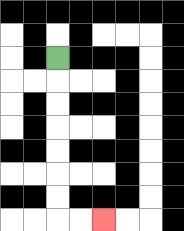{'start': '[2, 2]', 'end': '[4, 9]', 'path_directions': 'D,D,D,D,D,D,D,R,R', 'path_coordinates': '[[2, 2], [2, 3], [2, 4], [2, 5], [2, 6], [2, 7], [2, 8], [2, 9], [3, 9], [4, 9]]'}